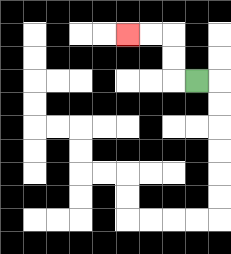{'start': '[8, 3]', 'end': '[5, 1]', 'path_directions': 'L,U,U,L,L', 'path_coordinates': '[[8, 3], [7, 3], [7, 2], [7, 1], [6, 1], [5, 1]]'}